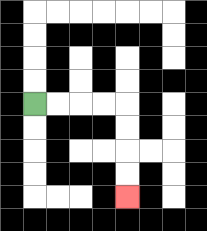{'start': '[1, 4]', 'end': '[5, 8]', 'path_directions': 'R,R,R,R,D,D,D,D', 'path_coordinates': '[[1, 4], [2, 4], [3, 4], [4, 4], [5, 4], [5, 5], [5, 6], [5, 7], [5, 8]]'}